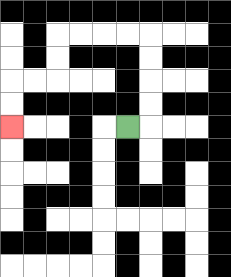{'start': '[5, 5]', 'end': '[0, 5]', 'path_directions': 'R,U,U,U,U,L,L,L,L,D,D,L,L,D,D', 'path_coordinates': '[[5, 5], [6, 5], [6, 4], [6, 3], [6, 2], [6, 1], [5, 1], [4, 1], [3, 1], [2, 1], [2, 2], [2, 3], [1, 3], [0, 3], [0, 4], [0, 5]]'}